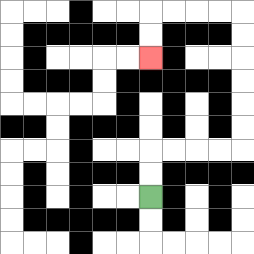{'start': '[6, 8]', 'end': '[6, 2]', 'path_directions': 'U,U,R,R,R,R,U,U,U,U,U,U,L,L,L,L,D,D', 'path_coordinates': '[[6, 8], [6, 7], [6, 6], [7, 6], [8, 6], [9, 6], [10, 6], [10, 5], [10, 4], [10, 3], [10, 2], [10, 1], [10, 0], [9, 0], [8, 0], [7, 0], [6, 0], [6, 1], [6, 2]]'}